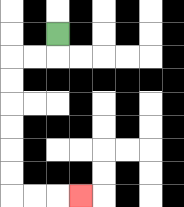{'start': '[2, 1]', 'end': '[3, 8]', 'path_directions': 'D,L,L,D,D,D,D,D,D,R,R,R', 'path_coordinates': '[[2, 1], [2, 2], [1, 2], [0, 2], [0, 3], [0, 4], [0, 5], [0, 6], [0, 7], [0, 8], [1, 8], [2, 8], [3, 8]]'}